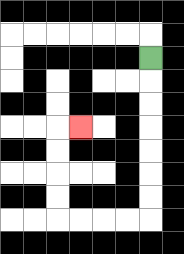{'start': '[6, 2]', 'end': '[3, 5]', 'path_directions': 'D,D,D,D,D,D,D,L,L,L,L,U,U,U,U,R', 'path_coordinates': '[[6, 2], [6, 3], [6, 4], [6, 5], [6, 6], [6, 7], [6, 8], [6, 9], [5, 9], [4, 9], [3, 9], [2, 9], [2, 8], [2, 7], [2, 6], [2, 5], [3, 5]]'}